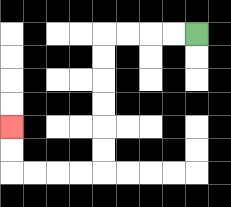{'start': '[8, 1]', 'end': '[0, 5]', 'path_directions': 'L,L,L,L,D,D,D,D,D,D,L,L,L,L,U,U', 'path_coordinates': '[[8, 1], [7, 1], [6, 1], [5, 1], [4, 1], [4, 2], [4, 3], [4, 4], [4, 5], [4, 6], [4, 7], [3, 7], [2, 7], [1, 7], [0, 7], [0, 6], [0, 5]]'}